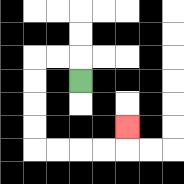{'start': '[3, 3]', 'end': '[5, 5]', 'path_directions': 'U,L,L,D,D,D,D,R,R,R,R,U', 'path_coordinates': '[[3, 3], [3, 2], [2, 2], [1, 2], [1, 3], [1, 4], [1, 5], [1, 6], [2, 6], [3, 6], [4, 6], [5, 6], [5, 5]]'}